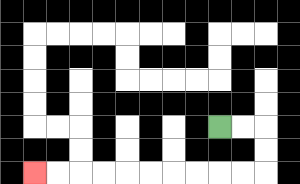{'start': '[9, 5]', 'end': '[1, 7]', 'path_directions': 'R,R,D,D,L,L,L,L,L,L,L,L,L,L', 'path_coordinates': '[[9, 5], [10, 5], [11, 5], [11, 6], [11, 7], [10, 7], [9, 7], [8, 7], [7, 7], [6, 7], [5, 7], [4, 7], [3, 7], [2, 7], [1, 7]]'}